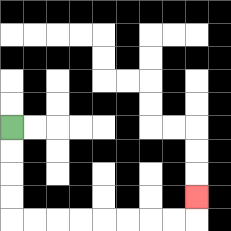{'start': '[0, 5]', 'end': '[8, 8]', 'path_directions': 'D,D,D,D,R,R,R,R,R,R,R,R,U', 'path_coordinates': '[[0, 5], [0, 6], [0, 7], [0, 8], [0, 9], [1, 9], [2, 9], [3, 9], [4, 9], [5, 9], [6, 9], [7, 9], [8, 9], [8, 8]]'}